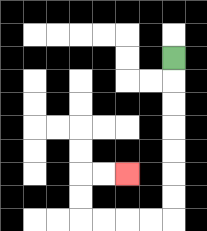{'start': '[7, 2]', 'end': '[5, 7]', 'path_directions': 'D,D,D,D,D,D,D,L,L,L,L,U,U,R,R', 'path_coordinates': '[[7, 2], [7, 3], [7, 4], [7, 5], [7, 6], [7, 7], [7, 8], [7, 9], [6, 9], [5, 9], [4, 9], [3, 9], [3, 8], [3, 7], [4, 7], [5, 7]]'}